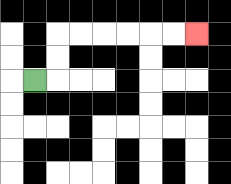{'start': '[1, 3]', 'end': '[8, 1]', 'path_directions': 'R,U,U,R,R,R,R,R,R', 'path_coordinates': '[[1, 3], [2, 3], [2, 2], [2, 1], [3, 1], [4, 1], [5, 1], [6, 1], [7, 1], [8, 1]]'}